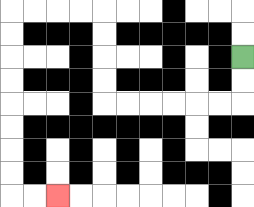{'start': '[10, 2]', 'end': '[2, 8]', 'path_directions': 'D,D,L,L,L,L,L,L,U,U,U,U,L,L,L,L,D,D,D,D,D,D,D,D,R,R', 'path_coordinates': '[[10, 2], [10, 3], [10, 4], [9, 4], [8, 4], [7, 4], [6, 4], [5, 4], [4, 4], [4, 3], [4, 2], [4, 1], [4, 0], [3, 0], [2, 0], [1, 0], [0, 0], [0, 1], [0, 2], [0, 3], [0, 4], [0, 5], [0, 6], [0, 7], [0, 8], [1, 8], [2, 8]]'}